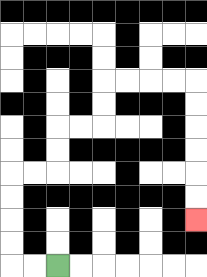{'start': '[2, 11]', 'end': '[8, 9]', 'path_directions': 'L,L,U,U,U,U,R,R,U,U,R,R,U,U,R,R,R,R,D,D,D,D,D,D', 'path_coordinates': '[[2, 11], [1, 11], [0, 11], [0, 10], [0, 9], [0, 8], [0, 7], [1, 7], [2, 7], [2, 6], [2, 5], [3, 5], [4, 5], [4, 4], [4, 3], [5, 3], [6, 3], [7, 3], [8, 3], [8, 4], [8, 5], [8, 6], [8, 7], [8, 8], [8, 9]]'}